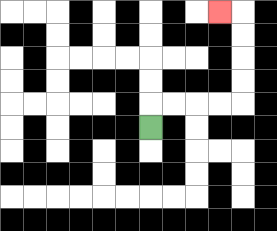{'start': '[6, 5]', 'end': '[9, 0]', 'path_directions': 'U,R,R,R,R,U,U,U,U,L', 'path_coordinates': '[[6, 5], [6, 4], [7, 4], [8, 4], [9, 4], [10, 4], [10, 3], [10, 2], [10, 1], [10, 0], [9, 0]]'}